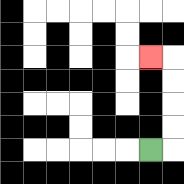{'start': '[6, 6]', 'end': '[6, 2]', 'path_directions': 'R,U,U,U,U,L', 'path_coordinates': '[[6, 6], [7, 6], [7, 5], [7, 4], [7, 3], [7, 2], [6, 2]]'}